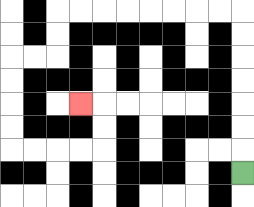{'start': '[10, 7]', 'end': '[3, 4]', 'path_directions': 'U,U,U,U,U,U,U,L,L,L,L,L,L,L,L,D,D,L,L,D,D,D,D,R,R,R,R,U,U,L', 'path_coordinates': '[[10, 7], [10, 6], [10, 5], [10, 4], [10, 3], [10, 2], [10, 1], [10, 0], [9, 0], [8, 0], [7, 0], [6, 0], [5, 0], [4, 0], [3, 0], [2, 0], [2, 1], [2, 2], [1, 2], [0, 2], [0, 3], [0, 4], [0, 5], [0, 6], [1, 6], [2, 6], [3, 6], [4, 6], [4, 5], [4, 4], [3, 4]]'}